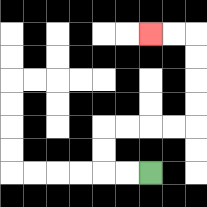{'start': '[6, 7]', 'end': '[6, 1]', 'path_directions': 'L,L,U,U,R,R,R,R,U,U,U,U,L,L', 'path_coordinates': '[[6, 7], [5, 7], [4, 7], [4, 6], [4, 5], [5, 5], [6, 5], [7, 5], [8, 5], [8, 4], [8, 3], [8, 2], [8, 1], [7, 1], [6, 1]]'}